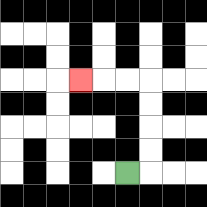{'start': '[5, 7]', 'end': '[3, 3]', 'path_directions': 'R,U,U,U,U,L,L,L', 'path_coordinates': '[[5, 7], [6, 7], [6, 6], [6, 5], [6, 4], [6, 3], [5, 3], [4, 3], [3, 3]]'}